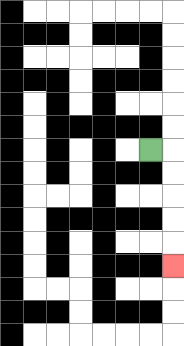{'start': '[6, 6]', 'end': '[7, 11]', 'path_directions': 'R,D,D,D,D,D', 'path_coordinates': '[[6, 6], [7, 6], [7, 7], [7, 8], [7, 9], [7, 10], [7, 11]]'}